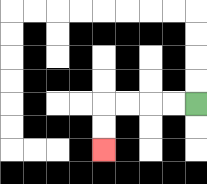{'start': '[8, 4]', 'end': '[4, 6]', 'path_directions': 'L,L,L,L,D,D', 'path_coordinates': '[[8, 4], [7, 4], [6, 4], [5, 4], [4, 4], [4, 5], [4, 6]]'}